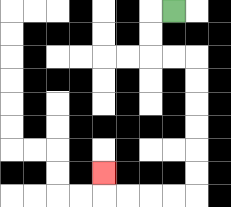{'start': '[7, 0]', 'end': '[4, 7]', 'path_directions': 'L,D,D,R,R,D,D,D,D,D,D,L,L,L,L,U', 'path_coordinates': '[[7, 0], [6, 0], [6, 1], [6, 2], [7, 2], [8, 2], [8, 3], [8, 4], [8, 5], [8, 6], [8, 7], [8, 8], [7, 8], [6, 8], [5, 8], [4, 8], [4, 7]]'}